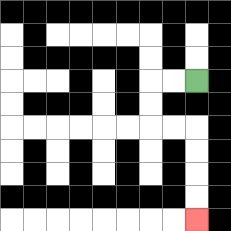{'start': '[8, 3]', 'end': '[8, 9]', 'path_directions': 'L,L,D,D,R,R,D,D,D,D', 'path_coordinates': '[[8, 3], [7, 3], [6, 3], [6, 4], [6, 5], [7, 5], [8, 5], [8, 6], [8, 7], [8, 8], [8, 9]]'}